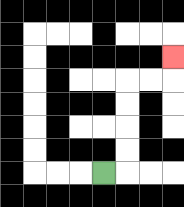{'start': '[4, 7]', 'end': '[7, 2]', 'path_directions': 'R,U,U,U,U,R,R,U', 'path_coordinates': '[[4, 7], [5, 7], [5, 6], [5, 5], [5, 4], [5, 3], [6, 3], [7, 3], [7, 2]]'}